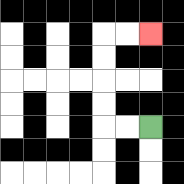{'start': '[6, 5]', 'end': '[6, 1]', 'path_directions': 'L,L,U,U,U,U,R,R', 'path_coordinates': '[[6, 5], [5, 5], [4, 5], [4, 4], [4, 3], [4, 2], [4, 1], [5, 1], [6, 1]]'}